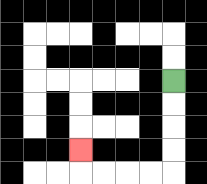{'start': '[7, 3]', 'end': '[3, 6]', 'path_directions': 'D,D,D,D,L,L,L,L,U', 'path_coordinates': '[[7, 3], [7, 4], [7, 5], [7, 6], [7, 7], [6, 7], [5, 7], [4, 7], [3, 7], [3, 6]]'}